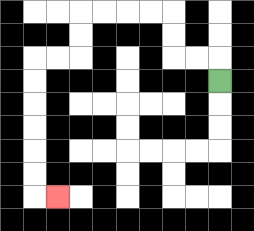{'start': '[9, 3]', 'end': '[2, 8]', 'path_directions': 'U,L,L,U,U,L,L,L,L,D,D,L,L,D,D,D,D,D,D,R', 'path_coordinates': '[[9, 3], [9, 2], [8, 2], [7, 2], [7, 1], [7, 0], [6, 0], [5, 0], [4, 0], [3, 0], [3, 1], [3, 2], [2, 2], [1, 2], [1, 3], [1, 4], [1, 5], [1, 6], [1, 7], [1, 8], [2, 8]]'}